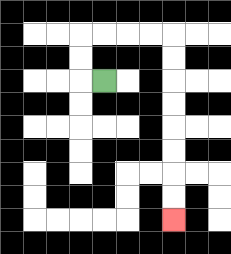{'start': '[4, 3]', 'end': '[7, 9]', 'path_directions': 'L,U,U,R,R,R,R,D,D,D,D,D,D,D,D', 'path_coordinates': '[[4, 3], [3, 3], [3, 2], [3, 1], [4, 1], [5, 1], [6, 1], [7, 1], [7, 2], [7, 3], [7, 4], [7, 5], [7, 6], [7, 7], [7, 8], [7, 9]]'}